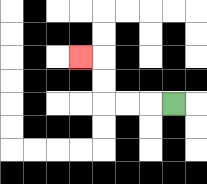{'start': '[7, 4]', 'end': '[3, 2]', 'path_directions': 'L,L,L,U,U,L', 'path_coordinates': '[[7, 4], [6, 4], [5, 4], [4, 4], [4, 3], [4, 2], [3, 2]]'}